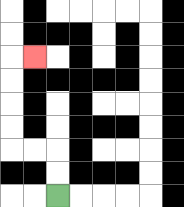{'start': '[2, 8]', 'end': '[1, 2]', 'path_directions': 'U,U,L,L,U,U,U,U,R', 'path_coordinates': '[[2, 8], [2, 7], [2, 6], [1, 6], [0, 6], [0, 5], [0, 4], [0, 3], [0, 2], [1, 2]]'}